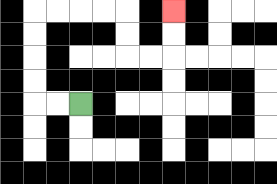{'start': '[3, 4]', 'end': '[7, 0]', 'path_directions': 'L,L,U,U,U,U,R,R,R,R,D,D,R,R,U,U', 'path_coordinates': '[[3, 4], [2, 4], [1, 4], [1, 3], [1, 2], [1, 1], [1, 0], [2, 0], [3, 0], [4, 0], [5, 0], [5, 1], [5, 2], [6, 2], [7, 2], [7, 1], [7, 0]]'}